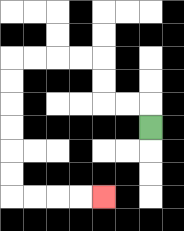{'start': '[6, 5]', 'end': '[4, 8]', 'path_directions': 'U,L,L,U,U,L,L,L,L,D,D,D,D,D,D,R,R,R,R', 'path_coordinates': '[[6, 5], [6, 4], [5, 4], [4, 4], [4, 3], [4, 2], [3, 2], [2, 2], [1, 2], [0, 2], [0, 3], [0, 4], [0, 5], [0, 6], [0, 7], [0, 8], [1, 8], [2, 8], [3, 8], [4, 8]]'}